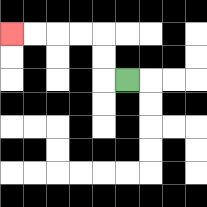{'start': '[5, 3]', 'end': '[0, 1]', 'path_directions': 'L,U,U,L,L,L,L', 'path_coordinates': '[[5, 3], [4, 3], [4, 2], [4, 1], [3, 1], [2, 1], [1, 1], [0, 1]]'}